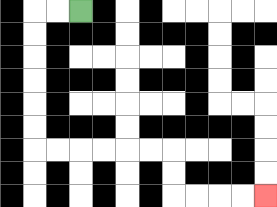{'start': '[3, 0]', 'end': '[11, 8]', 'path_directions': 'L,L,D,D,D,D,D,D,R,R,R,R,R,R,D,D,R,R,R,R', 'path_coordinates': '[[3, 0], [2, 0], [1, 0], [1, 1], [1, 2], [1, 3], [1, 4], [1, 5], [1, 6], [2, 6], [3, 6], [4, 6], [5, 6], [6, 6], [7, 6], [7, 7], [7, 8], [8, 8], [9, 8], [10, 8], [11, 8]]'}